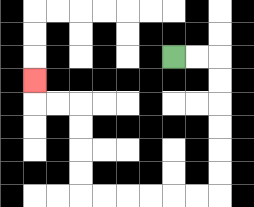{'start': '[7, 2]', 'end': '[1, 3]', 'path_directions': 'R,R,D,D,D,D,D,D,L,L,L,L,L,L,U,U,U,U,L,L,U', 'path_coordinates': '[[7, 2], [8, 2], [9, 2], [9, 3], [9, 4], [9, 5], [9, 6], [9, 7], [9, 8], [8, 8], [7, 8], [6, 8], [5, 8], [4, 8], [3, 8], [3, 7], [3, 6], [3, 5], [3, 4], [2, 4], [1, 4], [1, 3]]'}